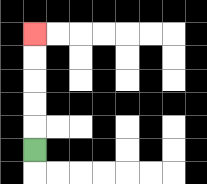{'start': '[1, 6]', 'end': '[1, 1]', 'path_directions': 'U,U,U,U,U', 'path_coordinates': '[[1, 6], [1, 5], [1, 4], [1, 3], [1, 2], [1, 1]]'}